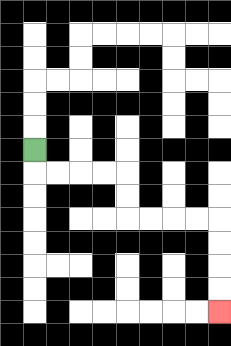{'start': '[1, 6]', 'end': '[9, 13]', 'path_directions': 'D,R,R,R,R,D,D,R,R,R,R,D,D,D,D', 'path_coordinates': '[[1, 6], [1, 7], [2, 7], [3, 7], [4, 7], [5, 7], [5, 8], [5, 9], [6, 9], [7, 9], [8, 9], [9, 9], [9, 10], [9, 11], [9, 12], [9, 13]]'}